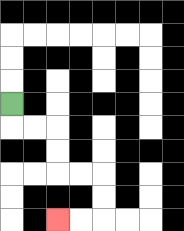{'start': '[0, 4]', 'end': '[2, 9]', 'path_directions': 'D,R,R,D,D,R,R,D,D,L,L', 'path_coordinates': '[[0, 4], [0, 5], [1, 5], [2, 5], [2, 6], [2, 7], [3, 7], [4, 7], [4, 8], [4, 9], [3, 9], [2, 9]]'}